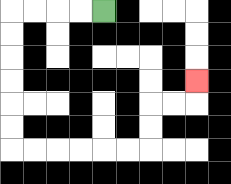{'start': '[4, 0]', 'end': '[8, 3]', 'path_directions': 'L,L,L,L,D,D,D,D,D,D,R,R,R,R,R,R,U,U,R,R,U', 'path_coordinates': '[[4, 0], [3, 0], [2, 0], [1, 0], [0, 0], [0, 1], [0, 2], [0, 3], [0, 4], [0, 5], [0, 6], [1, 6], [2, 6], [3, 6], [4, 6], [5, 6], [6, 6], [6, 5], [6, 4], [7, 4], [8, 4], [8, 3]]'}